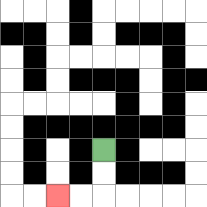{'start': '[4, 6]', 'end': '[2, 8]', 'path_directions': 'D,D,L,L', 'path_coordinates': '[[4, 6], [4, 7], [4, 8], [3, 8], [2, 8]]'}